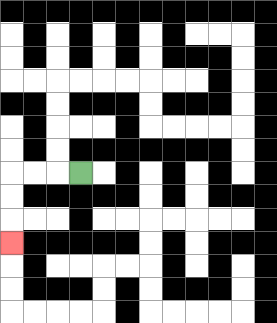{'start': '[3, 7]', 'end': '[0, 10]', 'path_directions': 'L,L,L,D,D,D', 'path_coordinates': '[[3, 7], [2, 7], [1, 7], [0, 7], [0, 8], [0, 9], [0, 10]]'}